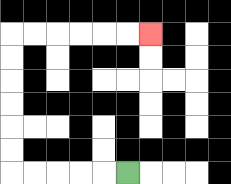{'start': '[5, 7]', 'end': '[6, 1]', 'path_directions': 'L,L,L,L,L,U,U,U,U,U,U,R,R,R,R,R,R', 'path_coordinates': '[[5, 7], [4, 7], [3, 7], [2, 7], [1, 7], [0, 7], [0, 6], [0, 5], [0, 4], [0, 3], [0, 2], [0, 1], [1, 1], [2, 1], [3, 1], [4, 1], [5, 1], [6, 1]]'}